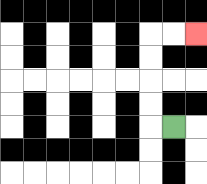{'start': '[7, 5]', 'end': '[8, 1]', 'path_directions': 'L,U,U,U,U,R,R', 'path_coordinates': '[[7, 5], [6, 5], [6, 4], [6, 3], [6, 2], [6, 1], [7, 1], [8, 1]]'}